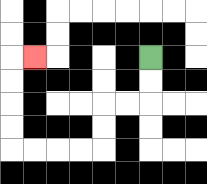{'start': '[6, 2]', 'end': '[1, 2]', 'path_directions': 'D,D,L,L,D,D,L,L,L,L,U,U,U,U,R', 'path_coordinates': '[[6, 2], [6, 3], [6, 4], [5, 4], [4, 4], [4, 5], [4, 6], [3, 6], [2, 6], [1, 6], [0, 6], [0, 5], [0, 4], [0, 3], [0, 2], [1, 2]]'}